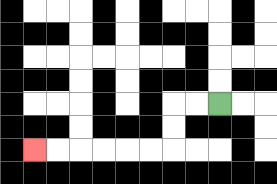{'start': '[9, 4]', 'end': '[1, 6]', 'path_directions': 'L,L,D,D,L,L,L,L,L,L', 'path_coordinates': '[[9, 4], [8, 4], [7, 4], [7, 5], [7, 6], [6, 6], [5, 6], [4, 6], [3, 6], [2, 6], [1, 6]]'}